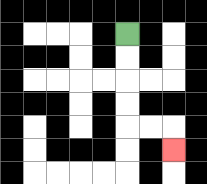{'start': '[5, 1]', 'end': '[7, 6]', 'path_directions': 'D,D,D,D,R,R,D', 'path_coordinates': '[[5, 1], [5, 2], [5, 3], [5, 4], [5, 5], [6, 5], [7, 5], [7, 6]]'}